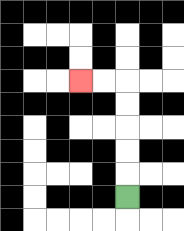{'start': '[5, 8]', 'end': '[3, 3]', 'path_directions': 'U,U,U,U,U,L,L', 'path_coordinates': '[[5, 8], [5, 7], [5, 6], [5, 5], [5, 4], [5, 3], [4, 3], [3, 3]]'}